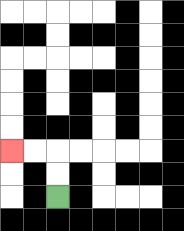{'start': '[2, 8]', 'end': '[0, 6]', 'path_directions': 'U,U,L,L', 'path_coordinates': '[[2, 8], [2, 7], [2, 6], [1, 6], [0, 6]]'}